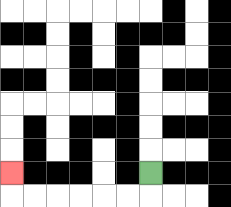{'start': '[6, 7]', 'end': '[0, 7]', 'path_directions': 'D,L,L,L,L,L,L,U', 'path_coordinates': '[[6, 7], [6, 8], [5, 8], [4, 8], [3, 8], [2, 8], [1, 8], [0, 8], [0, 7]]'}